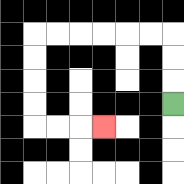{'start': '[7, 4]', 'end': '[4, 5]', 'path_directions': 'U,U,U,L,L,L,L,L,L,D,D,D,D,R,R,R', 'path_coordinates': '[[7, 4], [7, 3], [7, 2], [7, 1], [6, 1], [5, 1], [4, 1], [3, 1], [2, 1], [1, 1], [1, 2], [1, 3], [1, 4], [1, 5], [2, 5], [3, 5], [4, 5]]'}